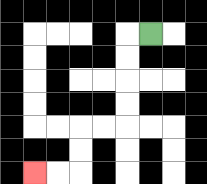{'start': '[6, 1]', 'end': '[1, 7]', 'path_directions': 'L,D,D,D,D,L,L,D,D,L,L', 'path_coordinates': '[[6, 1], [5, 1], [5, 2], [5, 3], [5, 4], [5, 5], [4, 5], [3, 5], [3, 6], [3, 7], [2, 7], [1, 7]]'}